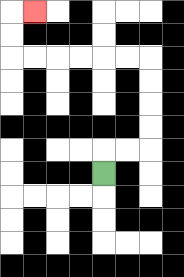{'start': '[4, 7]', 'end': '[1, 0]', 'path_directions': 'U,R,R,U,U,U,U,L,L,L,L,L,L,U,U,R', 'path_coordinates': '[[4, 7], [4, 6], [5, 6], [6, 6], [6, 5], [6, 4], [6, 3], [6, 2], [5, 2], [4, 2], [3, 2], [2, 2], [1, 2], [0, 2], [0, 1], [0, 0], [1, 0]]'}